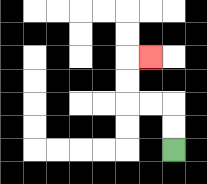{'start': '[7, 6]', 'end': '[6, 2]', 'path_directions': 'U,U,L,L,U,U,R', 'path_coordinates': '[[7, 6], [7, 5], [7, 4], [6, 4], [5, 4], [5, 3], [5, 2], [6, 2]]'}